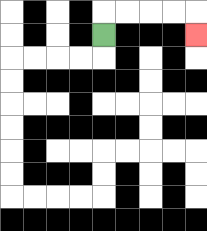{'start': '[4, 1]', 'end': '[8, 1]', 'path_directions': 'U,R,R,R,R,D', 'path_coordinates': '[[4, 1], [4, 0], [5, 0], [6, 0], [7, 0], [8, 0], [8, 1]]'}